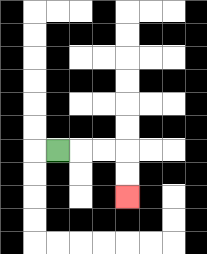{'start': '[2, 6]', 'end': '[5, 8]', 'path_directions': 'R,R,R,D,D', 'path_coordinates': '[[2, 6], [3, 6], [4, 6], [5, 6], [5, 7], [5, 8]]'}